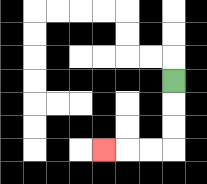{'start': '[7, 3]', 'end': '[4, 6]', 'path_directions': 'D,D,D,L,L,L', 'path_coordinates': '[[7, 3], [7, 4], [7, 5], [7, 6], [6, 6], [5, 6], [4, 6]]'}